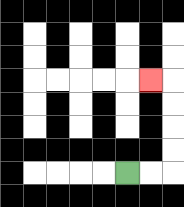{'start': '[5, 7]', 'end': '[6, 3]', 'path_directions': 'R,R,U,U,U,U,L', 'path_coordinates': '[[5, 7], [6, 7], [7, 7], [7, 6], [7, 5], [7, 4], [7, 3], [6, 3]]'}